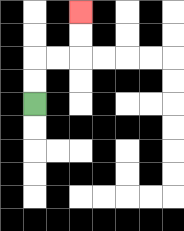{'start': '[1, 4]', 'end': '[3, 0]', 'path_directions': 'U,U,R,R,U,U', 'path_coordinates': '[[1, 4], [1, 3], [1, 2], [2, 2], [3, 2], [3, 1], [3, 0]]'}